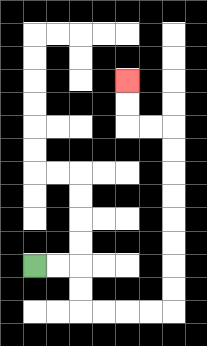{'start': '[1, 11]', 'end': '[5, 3]', 'path_directions': 'R,R,D,D,R,R,R,R,U,U,U,U,U,U,U,U,L,L,U,U', 'path_coordinates': '[[1, 11], [2, 11], [3, 11], [3, 12], [3, 13], [4, 13], [5, 13], [6, 13], [7, 13], [7, 12], [7, 11], [7, 10], [7, 9], [7, 8], [7, 7], [7, 6], [7, 5], [6, 5], [5, 5], [5, 4], [5, 3]]'}